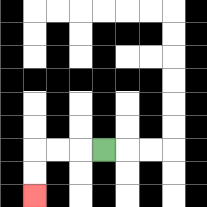{'start': '[4, 6]', 'end': '[1, 8]', 'path_directions': 'L,L,L,D,D', 'path_coordinates': '[[4, 6], [3, 6], [2, 6], [1, 6], [1, 7], [1, 8]]'}